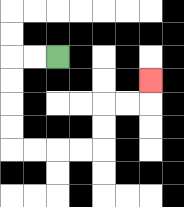{'start': '[2, 2]', 'end': '[6, 3]', 'path_directions': 'L,L,D,D,D,D,R,R,R,R,U,U,R,R,U', 'path_coordinates': '[[2, 2], [1, 2], [0, 2], [0, 3], [0, 4], [0, 5], [0, 6], [1, 6], [2, 6], [3, 6], [4, 6], [4, 5], [4, 4], [5, 4], [6, 4], [6, 3]]'}